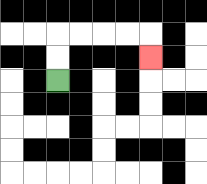{'start': '[2, 3]', 'end': '[6, 2]', 'path_directions': 'U,U,R,R,R,R,D', 'path_coordinates': '[[2, 3], [2, 2], [2, 1], [3, 1], [4, 1], [5, 1], [6, 1], [6, 2]]'}